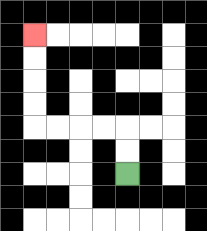{'start': '[5, 7]', 'end': '[1, 1]', 'path_directions': 'U,U,L,L,L,L,U,U,U,U', 'path_coordinates': '[[5, 7], [5, 6], [5, 5], [4, 5], [3, 5], [2, 5], [1, 5], [1, 4], [1, 3], [1, 2], [1, 1]]'}